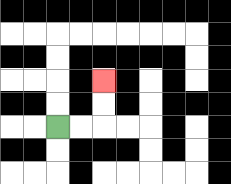{'start': '[2, 5]', 'end': '[4, 3]', 'path_directions': 'R,R,U,U', 'path_coordinates': '[[2, 5], [3, 5], [4, 5], [4, 4], [4, 3]]'}